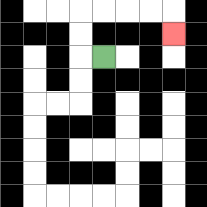{'start': '[4, 2]', 'end': '[7, 1]', 'path_directions': 'L,U,U,R,R,R,R,D', 'path_coordinates': '[[4, 2], [3, 2], [3, 1], [3, 0], [4, 0], [5, 0], [6, 0], [7, 0], [7, 1]]'}